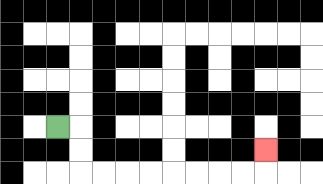{'start': '[2, 5]', 'end': '[11, 6]', 'path_directions': 'R,D,D,R,R,R,R,R,R,R,R,U', 'path_coordinates': '[[2, 5], [3, 5], [3, 6], [3, 7], [4, 7], [5, 7], [6, 7], [7, 7], [8, 7], [9, 7], [10, 7], [11, 7], [11, 6]]'}